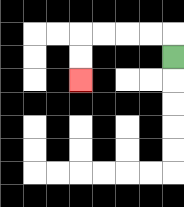{'start': '[7, 2]', 'end': '[3, 3]', 'path_directions': 'U,L,L,L,L,D,D', 'path_coordinates': '[[7, 2], [7, 1], [6, 1], [5, 1], [4, 1], [3, 1], [3, 2], [3, 3]]'}